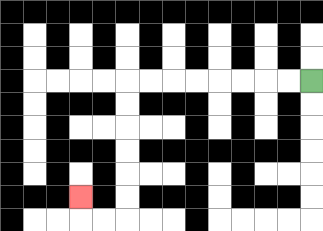{'start': '[13, 3]', 'end': '[3, 8]', 'path_directions': 'L,L,L,L,L,L,L,L,D,D,D,D,D,D,L,L,U', 'path_coordinates': '[[13, 3], [12, 3], [11, 3], [10, 3], [9, 3], [8, 3], [7, 3], [6, 3], [5, 3], [5, 4], [5, 5], [5, 6], [5, 7], [5, 8], [5, 9], [4, 9], [3, 9], [3, 8]]'}